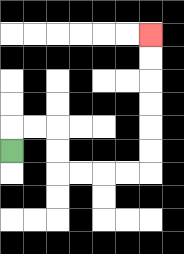{'start': '[0, 6]', 'end': '[6, 1]', 'path_directions': 'U,R,R,D,D,R,R,R,R,U,U,U,U,U,U', 'path_coordinates': '[[0, 6], [0, 5], [1, 5], [2, 5], [2, 6], [2, 7], [3, 7], [4, 7], [5, 7], [6, 7], [6, 6], [6, 5], [6, 4], [6, 3], [6, 2], [6, 1]]'}